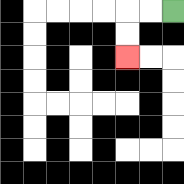{'start': '[7, 0]', 'end': '[5, 2]', 'path_directions': 'L,L,D,D', 'path_coordinates': '[[7, 0], [6, 0], [5, 0], [5, 1], [5, 2]]'}